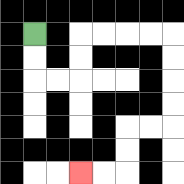{'start': '[1, 1]', 'end': '[3, 7]', 'path_directions': 'D,D,R,R,U,U,R,R,R,R,D,D,D,D,L,L,D,D,L,L', 'path_coordinates': '[[1, 1], [1, 2], [1, 3], [2, 3], [3, 3], [3, 2], [3, 1], [4, 1], [5, 1], [6, 1], [7, 1], [7, 2], [7, 3], [7, 4], [7, 5], [6, 5], [5, 5], [5, 6], [5, 7], [4, 7], [3, 7]]'}